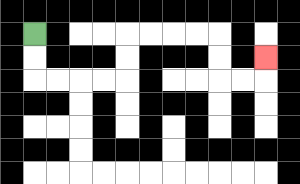{'start': '[1, 1]', 'end': '[11, 2]', 'path_directions': 'D,D,R,R,R,R,U,U,R,R,R,R,D,D,R,R,U', 'path_coordinates': '[[1, 1], [1, 2], [1, 3], [2, 3], [3, 3], [4, 3], [5, 3], [5, 2], [5, 1], [6, 1], [7, 1], [8, 1], [9, 1], [9, 2], [9, 3], [10, 3], [11, 3], [11, 2]]'}